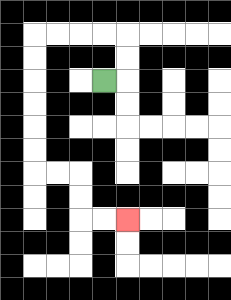{'start': '[4, 3]', 'end': '[5, 9]', 'path_directions': 'R,U,U,L,L,L,L,D,D,D,D,D,D,R,R,D,D,R,R', 'path_coordinates': '[[4, 3], [5, 3], [5, 2], [5, 1], [4, 1], [3, 1], [2, 1], [1, 1], [1, 2], [1, 3], [1, 4], [1, 5], [1, 6], [1, 7], [2, 7], [3, 7], [3, 8], [3, 9], [4, 9], [5, 9]]'}